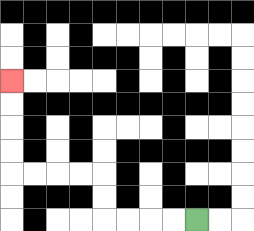{'start': '[8, 9]', 'end': '[0, 3]', 'path_directions': 'L,L,L,L,U,U,L,L,L,L,U,U,U,U', 'path_coordinates': '[[8, 9], [7, 9], [6, 9], [5, 9], [4, 9], [4, 8], [4, 7], [3, 7], [2, 7], [1, 7], [0, 7], [0, 6], [0, 5], [0, 4], [0, 3]]'}